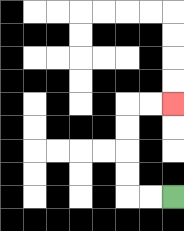{'start': '[7, 8]', 'end': '[7, 4]', 'path_directions': 'L,L,U,U,U,U,R,R', 'path_coordinates': '[[7, 8], [6, 8], [5, 8], [5, 7], [5, 6], [5, 5], [5, 4], [6, 4], [7, 4]]'}